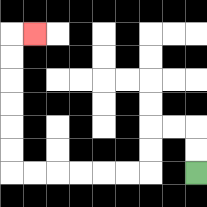{'start': '[8, 7]', 'end': '[1, 1]', 'path_directions': 'U,U,L,L,D,D,L,L,L,L,L,L,U,U,U,U,U,U,R', 'path_coordinates': '[[8, 7], [8, 6], [8, 5], [7, 5], [6, 5], [6, 6], [6, 7], [5, 7], [4, 7], [3, 7], [2, 7], [1, 7], [0, 7], [0, 6], [0, 5], [0, 4], [0, 3], [0, 2], [0, 1], [1, 1]]'}